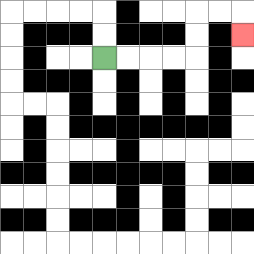{'start': '[4, 2]', 'end': '[10, 1]', 'path_directions': 'R,R,R,R,U,U,R,R,D', 'path_coordinates': '[[4, 2], [5, 2], [6, 2], [7, 2], [8, 2], [8, 1], [8, 0], [9, 0], [10, 0], [10, 1]]'}